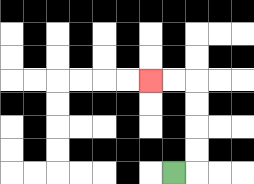{'start': '[7, 7]', 'end': '[6, 3]', 'path_directions': 'R,U,U,U,U,L,L', 'path_coordinates': '[[7, 7], [8, 7], [8, 6], [8, 5], [8, 4], [8, 3], [7, 3], [6, 3]]'}